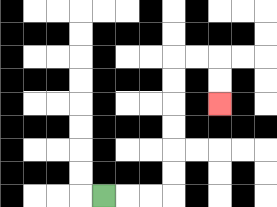{'start': '[4, 8]', 'end': '[9, 4]', 'path_directions': 'R,R,R,U,U,U,U,U,U,R,R,D,D', 'path_coordinates': '[[4, 8], [5, 8], [6, 8], [7, 8], [7, 7], [7, 6], [7, 5], [7, 4], [7, 3], [7, 2], [8, 2], [9, 2], [9, 3], [9, 4]]'}